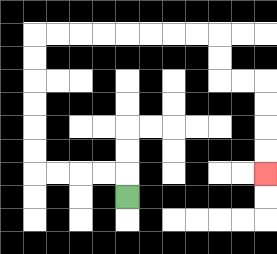{'start': '[5, 8]', 'end': '[11, 7]', 'path_directions': 'U,L,L,L,L,U,U,U,U,U,U,R,R,R,R,R,R,R,R,D,D,R,R,D,D,D,D', 'path_coordinates': '[[5, 8], [5, 7], [4, 7], [3, 7], [2, 7], [1, 7], [1, 6], [1, 5], [1, 4], [1, 3], [1, 2], [1, 1], [2, 1], [3, 1], [4, 1], [5, 1], [6, 1], [7, 1], [8, 1], [9, 1], [9, 2], [9, 3], [10, 3], [11, 3], [11, 4], [11, 5], [11, 6], [11, 7]]'}